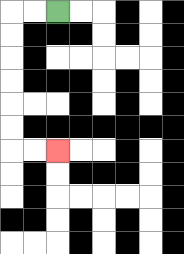{'start': '[2, 0]', 'end': '[2, 6]', 'path_directions': 'L,L,D,D,D,D,D,D,R,R', 'path_coordinates': '[[2, 0], [1, 0], [0, 0], [0, 1], [0, 2], [0, 3], [0, 4], [0, 5], [0, 6], [1, 6], [2, 6]]'}